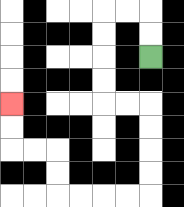{'start': '[6, 2]', 'end': '[0, 4]', 'path_directions': 'U,U,L,L,D,D,D,D,R,R,D,D,D,D,L,L,L,L,U,U,L,L,U,U', 'path_coordinates': '[[6, 2], [6, 1], [6, 0], [5, 0], [4, 0], [4, 1], [4, 2], [4, 3], [4, 4], [5, 4], [6, 4], [6, 5], [6, 6], [6, 7], [6, 8], [5, 8], [4, 8], [3, 8], [2, 8], [2, 7], [2, 6], [1, 6], [0, 6], [0, 5], [0, 4]]'}